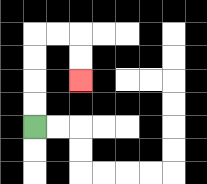{'start': '[1, 5]', 'end': '[3, 3]', 'path_directions': 'U,U,U,U,R,R,D,D', 'path_coordinates': '[[1, 5], [1, 4], [1, 3], [1, 2], [1, 1], [2, 1], [3, 1], [3, 2], [3, 3]]'}